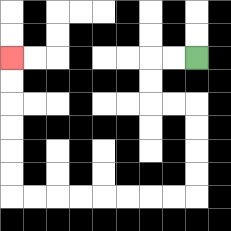{'start': '[8, 2]', 'end': '[0, 2]', 'path_directions': 'L,L,D,D,R,R,D,D,D,D,L,L,L,L,L,L,L,L,U,U,U,U,U,U', 'path_coordinates': '[[8, 2], [7, 2], [6, 2], [6, 3], [6, 4], [7, 4], [8, 4], [8, 5], [8, 6], [8, 7], [8, 8], [7, 8], [6, 8], [5, 8], [4, 8], [3, 8], [2, 8], [1, 8], [0, 8], [0, 7], [0, 6], [0, 5], [0, 4], [0, 3], [0, 2]]'}